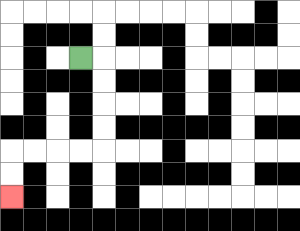{'start': '[3, 2]', 'end': '[0, 8]', 'path_directions': 'R,D,D,D,D,L,L,L,L,D,D', 'path_coordinates': '[[3, 2], [4, 2], [4, 3], [4, 4], [4, 5], [4, 6], [3, 6], [2, 6], [1, 6], [0, 6], [0, 7], [0, 8]]'}